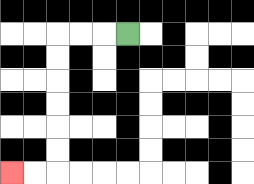{'start': '[5, 1]', 'end': '[0, 7]', 'path_directions': 'L,L,L,D,D,D,D,D,D,L,L', 'path_coordinates': '[[5, 1], [4, 1], [3, 1], [2, 1], [2, 2], [2, 3], [2, 4], [2, 5], [2, 6], [2, 7], [1, 7], [0, 7]]'}